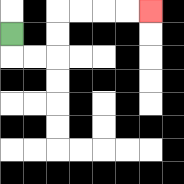{'start': '[0, 1]', 'end': '[6, 0]', 'path_directions': 'D,R,R,U,U,R,R,R,R', 'path_coordinates': '[[0, 1], [0, 2], [1, 2], [2, 2], [2, 1], [2, 0], [3, 0], [4, 0], [5, 0], [6, 0]]'}